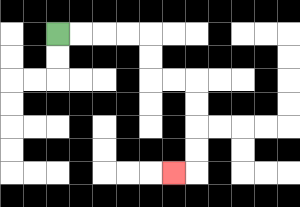{'start': '[2, 1]', 'end': '[7, 7]', 'path_directions': 'R,R,R,R,D,D,R,R,D,D,D,D,L', 'path_coordinates': '[[2, 1], [3, 1], [4, 1], [5, 1], [6, 1], [6, 2], [6, 3], [7, 3], [8, 3], [8, 4], [8, 5], [8, 6], [8, 7], [7, 7]]'}